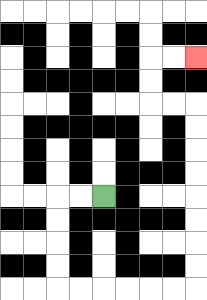{'start': '[4, 8]', 'end': '[8, 2]', 'path_directions': 'L,L,D,D,D,D,R,R,R,R,R,R,U,U,U,U,U,U,U,U,L,L,U,U,R,R', 'path_coordinates': '[[4, 8], [3, 8], [2, 8], [2, 9], [2, 10], [2, 11], [2, 12], [3, 12], [4, 12], [5, 12], [6, 12], [7, 12], [8, 12], [8, 11], [8, 10], [8, 9], [8, 8], [8, 7], [8, 6], [8, 5], [8, 4], [7, 4], [6, 4], [6, 3], [6, 2], [7, 2], [8, 2]]'}